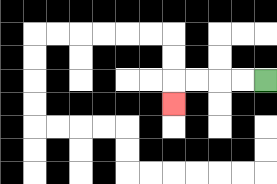{'start': '[11, 3]', 'end': '[7, 4]', 'path_directions': 'L,L,L,L,D', 'path_coordinates': '[[11, 3], [10, 3], [9, 3], [8, 3], [7, 3], [7, 4]]'}